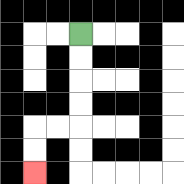{'start': '[3, 1]', 'end': '[1, 7]', 'path_directions': 'D,D,D,D,L,L,D,D', 'path_coordinates': '[[3, 1], [3, 2], [3, 3], [3, 4], [3, 5], [2, 5], [1, 5], [1, 6], [1, 7]]'}